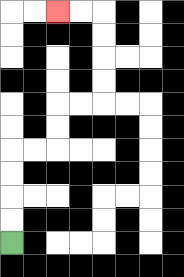{'start': '[0, 10]', 'end': '[2, 0]', 'path_directions': 'U,U,U,U,R,R,U,U,R,R,U,U,U,U,L,L', 'path_coordinates': '[[0, 10], [0, 9], [0, 8], [0, 7], [0, 6], [1, 6], [2, 6], [2, 5], [2, 4], [3, 4], [4, 4], [4, 3], [4, 2], [4, 1], [4, 0], [3, 0], [2, 0]]'}